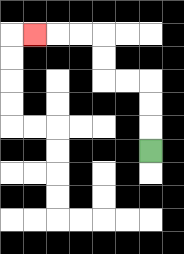{'start': '[6, 6]', 'end': '[1, 1]', 'path_directions': 'U,U,U,L,L,U,U,L,L,L', 'path_coordinates': '[[6, 6], [6, 5], [6, 4], [6, 3], [5, 3], [4, 3], [4, 2], [4, 1], [3, 1], [2, 1], [1, 1]]'}